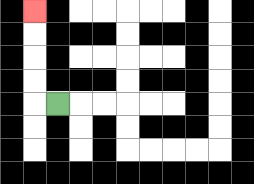{'start': '[2, 4]', 'end': '[1, 0]', 'path_directions': 'L,U,U,U,U', 'path_coordinates': '[[2, 4], [1, 4], [1, 3], [1, 2], [1, 1], [1, 0]]'}